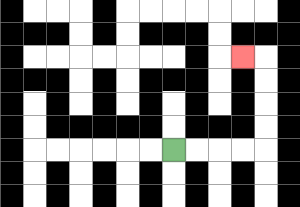{'start': '[7, 6]', 'end': '[10, 2]', 'path_directions': 'R,R,R,R,U,U,U,U,L', 'path_coordinates': '[[7, 6], [8, 6], [9, 6], [10, 6], [11, 6], [11, 5], [11, 4], [11, 3], [11, 2], [10, 2]]'}